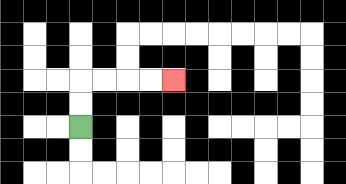{'start': '[3, 5]', 'end': '[7, 3]', 'path_directions': 'U,U,R,R,R,R', 'path_coordinates': '[[3, 5], [3, 4], [3, 3], [4, 3], [5, 3], [6, 3], [7, 3]]'}